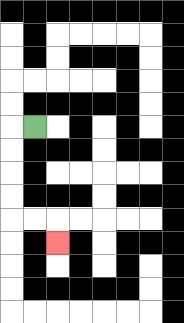{'start': '[1, 5]', 'end': '[2, 10]', 'path_directions': 'L,D,D,D,D,R,R,D', 'path_coordinates': '[[1, 5], [0, 5], [0, 6], [0, 7], [0, 8], [0, 9], [1, 9], [2, 9], [2, 10]]'}